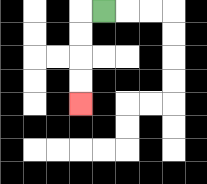{'start': '[4, 0]', 'end': '[3, 4]', 'path_directions': 'L,D,D,D,D', 'path_coordinates': '[[4, 0], [3, 0], [3, 1], [3, 2], [3, 3], [3, 4]]'}